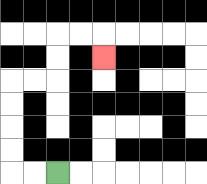{'start': '[2, 7]', 'end': '[4, 2]', 'path_directions': 'L,L,U,U,U,U,R,R,U,U,R,R,D', 'path_coordinates': '[[2, 7], [1, 7], [0, 7], [0, 6], [0, 5], [0, 4], [0, 3], [1, 3], [2, 3], [2, 2], [2, 1], [3, 1], [4, 1], [4, 2]]'}